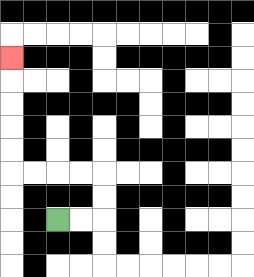{'start': '[2, 9]', 'end': '[0, 2]', 'path_directions': 'R,R,U,U,L,L,L,L,U,U,U,U,U', 'path_coordinates': '[[2, 9], [3, 9], [4, 9], [4, 8], [4, 7], [3, 7], [2, 7], [1, 7], [0, 7], [0, 6], [0, 5], [0, 4], [0, 3], [0, 2]]'}